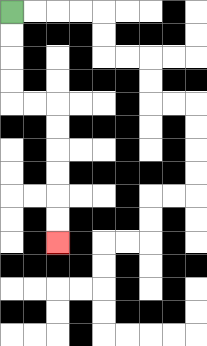{'start': '[0, 0]', 'end': '[2, 10]', 'path_directions': 'D,D,D,D,R,R,D,D,D,D,D,D', 'path_coordinates': '[[0, 0], [0, 1], [0, 2], [0, 3], [0, 4], [1, 4], [2, 4], [2, 5], [2, 6], [2, 7], [2, 8], [2, 9], [2, 10]]'}